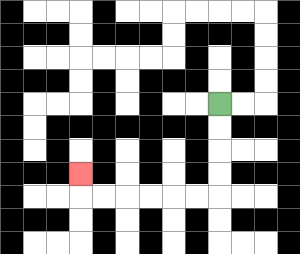{'start': '[9, 4]', 'end': '[3, 7]', 'path_directions': 'D,D,D,D,L,L,L,L,L,L,U', 'path_coordinates': '[[9, 4], [9, 5], [9, 6], [9, 7], [9, 8], [8, 8], [7, 8], [6, 8], [5, 8], [4, 8], [3, 8], [3, 7]]'}